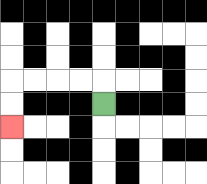{'start': '[4, 4]', 'end': '[0, 5]', 'path_directions': 'U,L,L,L,L,D,D', 'path_coordinates': '[[4, 4], [4, 3], [3, 3], [2, 3], [1, 3], [0, 3], [0, 4], [0, 5]]'}